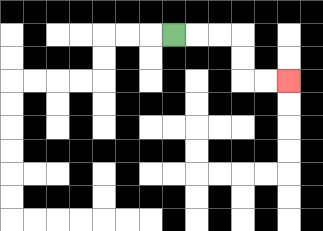{'start': '[7, 1]', 'end': '[12, 3]', 'path_directions': 'R,R,R,D,D,R,R', 'path_coordinates': '[[7, 1], [8, 1], [9, 1], [10, 1], [10, 2], [10, 3], [11, 3], [12, 3]]'}